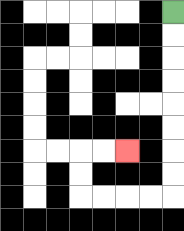{'start': '[7, 0]', 'end': '[5, 6]', 'path_directions': 'D,D,D,D,D,D,D,D,L,L,L,L,U,U,R,R', 'path_coordinates': '[[7, 0], [7, 1], [7, 2], [7, 3], [7, 4], [7, 5], [7, 6], [7, 7], [7, 8], [6, 8], [5, 8], [4, 8], [3, 8], [3, 7], [3, 6], [4, 6], [5, 6]]'}